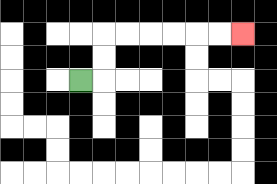{'start': '[3, 3]', 'end': '[10, 1]', 'path_directions': 'R,U,U,R,R,R,R,R,R', 'path_coordinates': '[[3, 3], [4, 3], [4, 2], [4, 1], [5, 1], [6, 1], [7, 1], [8, 1], [9, 1], [10, 1]]'}